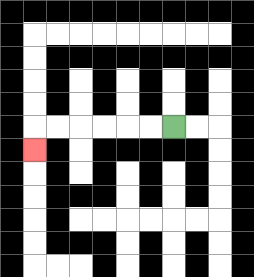{'start': '[7, 5]', 'end': '[1, 6]', 'path_directions': 'L,L,L,L,L,L,D', 'path_coordinates': '[[7, 5], [6, 5], [5, 5], [4, 5], [3, 5], [2, 5], [1, 5], [1, 6]]'}